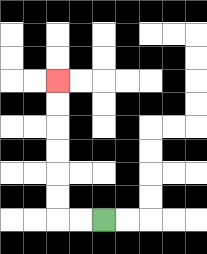{'start': '[4, 9]', 'end': '[2, 3]', 'path_directions': 'L,L,U,U,U,U,U,U', 'path_coordinates': '[[4, 9], [3, 9], [2, 9], [2, 8], [2, 7], [2, 6], [2, 5], [2, 4], [2, 3]]'}